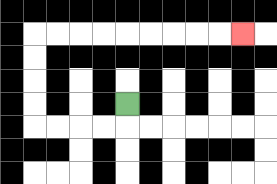{'start': '[5, 4]', 'end': '[10, 1]', 'path_directions': 'D,L,L,L,L,U,U,U,U,R,R,R,R,R,R,R,R,R', 'path_coordinates': '[[5, 4], [5, 5], [4, 5], [3, 5], [2, 5], [1, 5], [1, 4], [1, 3], [1, 2], [1, 1], [2, 1], [3, 1], [4, 1], [5, 1], [6, 1], [7, 1], [8, 1], [9, 1], [10, 1]]'}